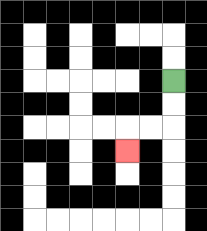{'start': '[7, 3]', 'end': '[5, 6]', 'path_directions': 'D,D,L,L,D', 'path_coordinates': '[[7, 3], [7, 4], [7, 5], [6, 5], [5, 5], [5, 6]]'}